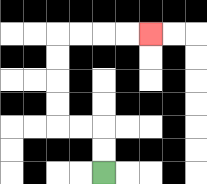{'start': '[4, 7]', 'end': '[6, 1]', 'path_directions': 'U,U,L,L,U,U,U,U,R,R,R,R', 'path_coordinates': '[[4, 7], [4, 6], [4, 5], [3, 5], [2, 5], [2, 4], [2, 3], [2, 2], [2, 1], [3, 1], [4, 1], [5, 1], [6, 1]]'}